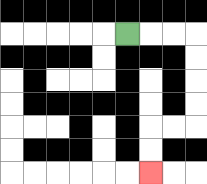{'start': '[5, 1]', 'end': '[6, 7]', 'path_directions': 'R,R,R,D,D,D,D,L,L,D,D', 'path_coordinates': '[[5, 1], [6, 1], [7, 1], [8, 1], [8, 2], [8, 3], [8, 4], [8, 5], [7, 5], [6, 5], [6, 6], [6, 7]]'}